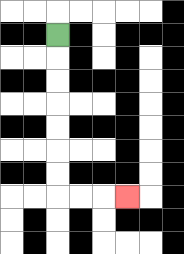{'start': '[2, 1]', 'end': '[5, 8]', 'path_directions': 'D,D,D,D,D,D,D,R,R,R', 'path_coordinates': '[[2, 1], [2, 2], [2, 3], [2, 4], [2, 5], [2, 6], [2, 7], [2, 8], [3, 8], [4, 8], [5, 8]]'}